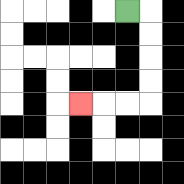{'start': '[5, 0]', 'end': '[3, 4]', 'path_directions': 'R,D,D,D,D,L,L,L', 'path_coordinates': '[[5, 0], [6, 0], [6, 1], [6, 2], [6, 3], [6, 4], [5, 4], [4, 4], [3, 4]]'}